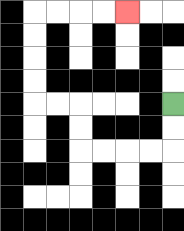{'start': '[7, 4]', 'end': '[5, 0]', 'path_directions': 'D,D,L,L,L,L,U,U,L,L,U,U,U,U,R,R,R,R', 'path_coordinates': '[[7, 4], [7, 5], [7, 6], [6, 6], [5, 6], [4, 6], [3, 6], [3, 5], [3, 4], [2, 4], [1, 4], [1, 3], [1, 2], [1, 1], [1, 0], [2, 0], [3, 0], [4, 0], [5, 0]]'}